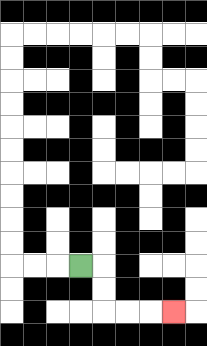{'start': '[3, 11]', 'end': '[7, 13]', 'path_directions': 'R,D,D,R,R,R', 'path_coordinates': '[[3, 11], [4, 11], [4, 12], [4, 13], [5, 13], [6, 13], [7, 13]]'}